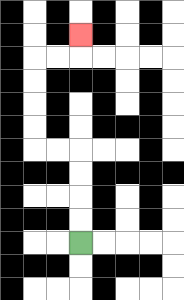{'start': '[3, 10]', 'end': '[3, 1]', 'path_directions': 'U,U,U,U,L,L,U,U,U,U,R,R,U', 'path_coordinates': '[[3, 10], [3, 9], [3, 8], [3, 7], [3, 6], [2, 6], [1, 6], [1, 5], [1, 4], [1, 3], [1, 2], [2, 2], [3, 2], [3, 1]]'}